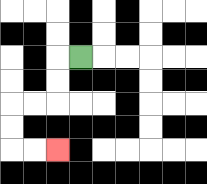{'start': '[3, 2]', 'end': '[2, 6]', 'path_directions': 'L,D,D,L,L,D,D,R,R', 'path_coordinates': '[[3, 2], [2, 2], [2, 3], [2, 4], [1, 4], [0, 4], [0, 5], [0, 6], [1, 6], [2, 6]]'}